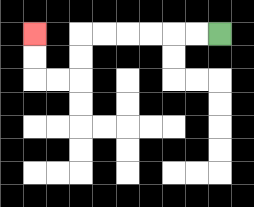{'start': '[9, 1]', 'end': '[1, 1]', 'path_directions': 'L,L,L,L,L,L,D,D,L,L,U,U', 'path_coordinates': '[[9, 1], [8, 1], [7, 1], [6, 1], [5, 1], [4, 1], [3, 1], [3, 2], [3, 3], [2, 3], [1, 3], [1, 2], [1, 1]]'}